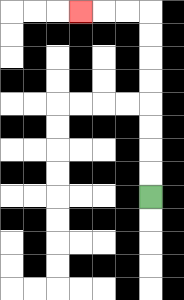{'start': '[6, 8]', 'end': '[3, 0]', 'path_directions': 'U,U,U,U,U,U,U,U,L,L,L', 'path_coordinates': '[[6, 8], [6, 7], [6, 6], [6, 5], [6, 4], [6, 3], [6, 2], [6, 1], [6, 0], [5, 0], [4, 0], [3, 0]]'}